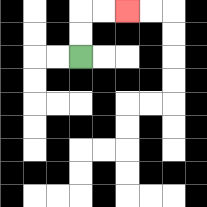{'start': '[3, 2]', 'end': '[5, 0]', 'path_directions': 'U,U,R,R', 'path_coordinates': '[[3, 2], [3, 1], [3, 0], [4, 0], [5, 0]]'}